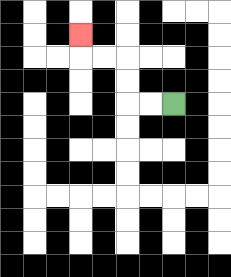{'start': '[7, 4]', 'end': '[3, 1]', 'path_directions': 'L,L,U,U,L,L,U', 'path_coordinates': '[[7, 4], [6, 4], [5, 4], [5, 3], [5, 2], [4, 2], [3, 2], [3, 1]]'}